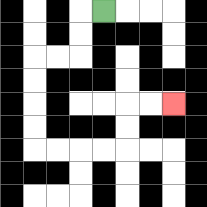{'start': '[4, 0]', 'end': '[7, 4]', 'path_directions': 'L,D,D,L,L,D,D,D,D,R,R,R,R,U,U,R,R', 'path_coordinates': '[[4, 0], [3, 0], [3, 1], [3, 2], [2, 2], [1, 2], [1, 3], [1, 4], [1, 5], [1, 6], [2, 6], [3, 6], [4, 6], [5, 6], [5, 5], [5, 4], [6, 4], [7, 4]]'}